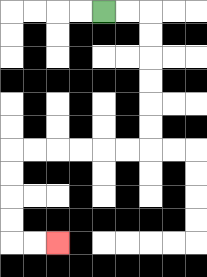{'start': '[4, 0]', 'end': '[2, 10]', 'path_directions': 'R,R,D,D,D,D,D,D,L,L,L,L,L,L,D,D,D,D,R,R', 'path_coordinates': '[[4, 0], [5, 0], [6, 0], [6, 1], [6, 2], [6, 3], [6, 4], [6, 5], [6, 6], [5, 6], [4, 6], [3, 6], [2, 6], [1, 6], [0, 6], [0, 7], [0, 8], [0, 9], [0, 10], [1, 10], [2, 10]]'}